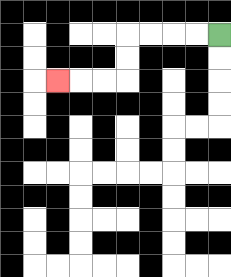{'start': '[9, 1]', 'end': '[2, 3]', 'path_directions': 'L,L,L,L,D,D,L,L,L', 'path_coordinates': '[[9, 1], [8, 1], [7, 1], [6, 1], [5, 1], [5, 2], [5, 3], [4, 3], [3, 3], [2, 3]]'}